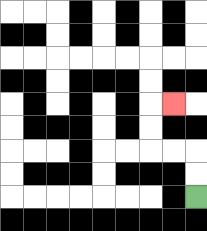{'start': '[8, 8]', 'end': '[7, 4]', 'path_directions': 'U,U,L,L,U,U,R', 'path_coordinates': '[[8, 8], [8, 7], [8, 6], [7, 6], [6, 6], [6, 5], [6, 4], [7, 4]]'}